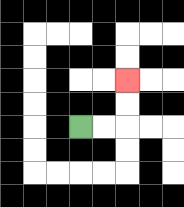{'start': '[3, 5]', 'end': '[5, 3]', 'path_directions': 'R,R,U,U', 'path_coordinates': '[[3, 5], [4, 5], [5, 5], [5, 4], [5, 3]]'}